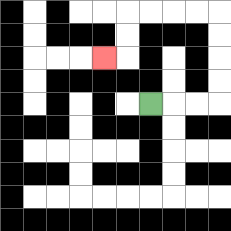{'start': '[6, 4]', 'end': '[4, 2]', 'path_directions': 'R,R,R,U,U,U,U,L,L,L,L,D,D,L', 'path_coordinates': '[[6, 4], [7, 4], [8, 4], [9, 4], [9, 3], [9, 2], [9, 1], [9, 0], [8, 0], [7, 0], [6, 0], [5, 0], [5, 1], [5, 2], [4, 2]]'}